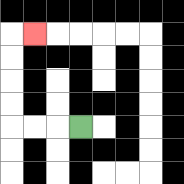{'start': '[3, 5]', 'end': '[1, 1]', 'path_directions': 'L,L,L,U,U,U,U,R', 'path_coordinates': '[[3, 5], [2, 5], [1, 5], [0, 5], [0, 4], [0, 3], [0, 2], [0, 1], [1, 1]]'}